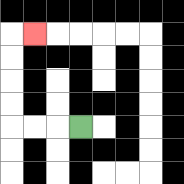{'start': '[3, 5]', 'end': '[1, 1]', 'path_directions': 'L,L,L,U,U,U,U,R', 'path_coordinates': '[[3, 5], [2, 5], [1, 5], [0, 5], [0, 4], [0, 3], [0, 2], [0, 1], [1, 1]]'}